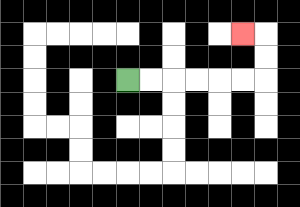{'start': '[5, 3]', 'end': '[10, 1]', 'path_directions': 'R,R,R,R,R,R,U,U,L', 'path_coordinates': '[[5, 3], [6, 3], [7, 3], [8, 3], [9, 3], [10, 3], [11, 3], [11, 2], [11, 1], [10, 1]]'}